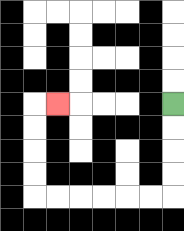{'start': '[7, 4]', 'end': '[2, 4]', 'path_directions': 'D,D,D,D,L,L,L,L,L,L,U,U,U,U,R', 'path_coordinates': '[[7, 4], [7, 5], [7, 6], [7, 7], [7, 8], [6, 8], [5, 8], [4, 8], [3, 8], [2, 8], [1, 8], [1, 7], [1, 6], [1, 5], [1, 4], [2, 4]]'}